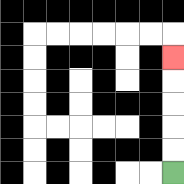{'start': '[7, 7]', 'end': '[7, 2]', 'path_directions': 'U,U,U,U,U', 'path_coordinates': '[[7, 7], [7, 6], [7, 5], [7, 4], [7, 3], [7, 2]]'}